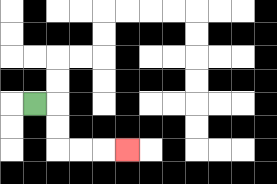{'start': '[1, 4]', 'end': '[5, 6]', 'path_directions': 'R,D,D,R,R,R', 'path_coordinates': '[[1, 4], [2, 4], [2, 5], [2, 6], [3, 6], [4, 6], [5, 6]]'}